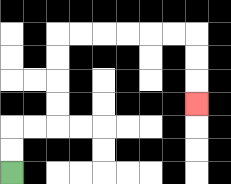{'start': '[0, 7]', 'end': '[8, 4]', 'path_directions': 'U,U,R,R,U,U,U,U,R,R,R,R,R,R,D,D,D', 'path_coordinates': '[[0, 7], [0, 6], [0, 5], [1, 5], [2, 5], [2, 4], [2, 3], [2, 2], [2, 1], [3, 1], [4, 1], [5, 1], [6, 1], [7, 1], [8, 1], [8, 2], [8, 3], [8, 4]]'}